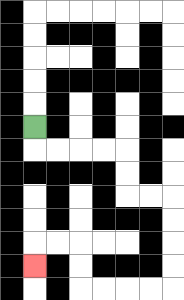{'start': '[1, 5]', 'end': '[1, 11]', 'path_directions': 'D,R,R,R,R,D,D,R,R,D,D,D,D,L,L,L,L,U,U,L,L,D', 'path_coordinates': '[[1, 5], [1, 6], [2, 6], [3, 6], [4, 6], [5, 6], [5, 7], [5, 8], [6, 8], [7, 8], [7, 9], [7, 10], [7, 11], [7, 12], [6, 12], [5, 12], [4, 12], [3, 12], [3, 11], [3, 10], [2, 10], [1, 10], [1, 11]]'}